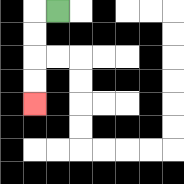{'start': '[2, 0]', 'end': '[1, 4]', 'path_directions': 'L,D,D,D,D', 'path_coordinates': '[[2, 0], [1, 0], [1, 1], [1, 2], [1, 3], [1, 4]]'}